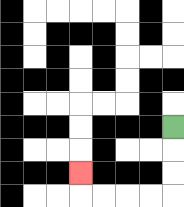{'start': '[7, 5]', 'end': '[3, 7]', 'path_directions': 'D,D,D,L,L,L,L,U', 'path_coordinates': '[[7, 5], [7, 6], [7, 7], [7, 8], [6, 8], [5, 8], [4, 8], [3, 8], [3, 7]]'}